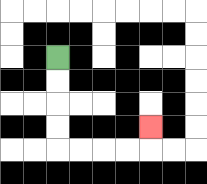{'start': '[2, 2]', 'end': '[6, 5]', 'path_directions': 'D,D,D,D,R,R,R,R,U', 'path_coordinates': '[[2, 2], [2, 3], [2, 4], [2, 5], [2, 6], [3, 6], [4, 6], [5, 6], [6, 6], [6, 5]]'}